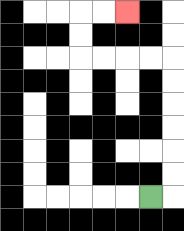{'start': '[6, 8]', 'end': '[5, 0]', 'path_directions': 'R,U,U,U,U,U,U,L,L,L,L,U,U,R,R', 'path_coordinates': '[[6, 8], [7, 8], [7, 7], [7, 6], [7, 5], [7, 4], [7, 3], [7, 2], [6, 2], [5, 2], [4, 2], [3, 2], [3, 1], [3, 0], [4, 0], [5, 0]]'}